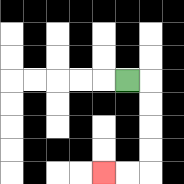{'start': '[5, 3]', 'end': '[4, 7]', 'path_directions': 'R,D,D,D,D,L,L', 'path_coordinates': '[[5, 3], [6, 3], [6, 4], [6, 5], [6, 6], [6, 7], [5, 7], [4, 7]]'}